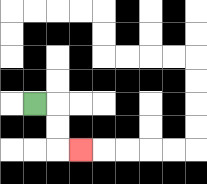{'start': '[1, 4]', 'end': '[3, 6]', 'path_directions': 'R,D,D,R', 'path_coordinates': '[[1, 4], [2, 4], [2, 5], [2, 6], [3, 6]]'}